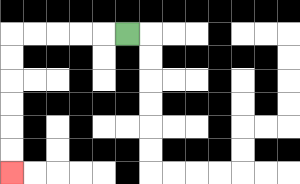{'start': '[5, 1]', 'end': '[0, 7]', 'path_directions': 'L,L,L,L,L,D,D,D,D,D,D', 'path_coordinates': '[[5, 1], [4, 1], [3, 1], [2, 1], [1, 1], [0, 1], [0, 2], [0, 3], [0, 4], [0, 5], [0, 6], [0, 7]]'}